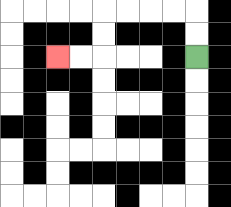{'start': '[8, 2]', 'end': '[2, 2]', 'path_directions': 'U,U,L,L,L,L,D,D,L,L', 'path_coordinates': '[[8, 2], [8, 1], [8, 0], [7, 0], [6, 0], [5, 0], [4, 0], [4, 1], [4, 2], [3, 2], [2, 2]]'}